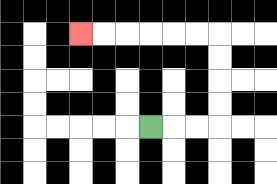{'start': '[6, 5]', 'end': '[3, 1]', 'path_directions': 'R,R,R,U,U,U,U,L,L,L,L,L,L', 'path_coordinates': '[[6, 5], [7, 5], [8, 5], [9, 5], [9, 4], [9, 3], [9, 2], [9, 1], [8, 1], [7, 1], [6, 1], [5, 1], [4, 1], [3, 1]]'}